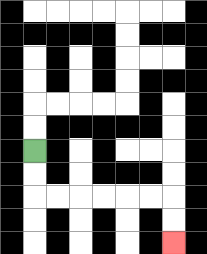{'start': '[1, 6]', 'end': '[7, 10]', 'path_directions': 'D,D,R,R,R,R,R,R,D,D', 'path_coordinates': '[[1, 6], [1, 7], [1, 8], [2, 8], [3, 8], [4, 8], [5, 8], [6, 8], [7, 8], [7, 9], [7, 10]]'}